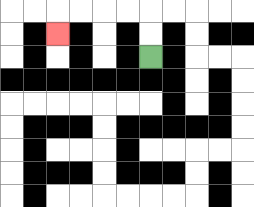{'start': '[6, 2]', 'end': '[2, 1]', 'path_directions': 'U,U,L,L,L,L,D', 'path_coordinates': '[[6, 2], [6, 1], [6, 0], [5, 0], [4, 0], [3, 0], [2, 0], [2, 1]]'}